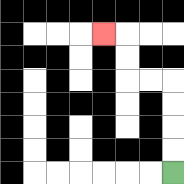{'start': '[7, 7]', 'end': '[4, 1]', 'path_directions': 'U,U,U,U,L,L,U,U,L', 'path_coordinates': '[[7, 7], [7, 6], [7, 5], [7, 4], [7, 3], [6, 3], [5, 3], [5, 2], [5, 1], [4, 1]]'}